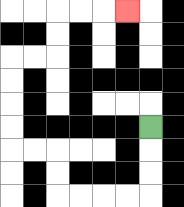{'start': '[6, 5]', 'end': '[5, 0]', 'path_directions': 'D,D,D,L,L,L,L,U,U,L,L,U,U,U,U,R,R,U,U,R,R,R', 'path_coordinates': '[[6, 5], [6, 6], [6, 7], [6, 8], [5, 8], [4, 8], [3, 8], [2, 8], [2, 7], [2, 6], [1, 6], [0, 6], [0, 5], [0, 4], [0, 3], [0, 2], [1, 2], [2, 2], [2, 1], [2, 0], [3, 0], [4, 0], [5, 0]]'}